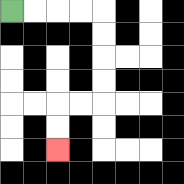{'start': '[0, 0]', 'end': '[2, 6]', 'path_directions': 'R,R,R,R,D,D,D,D,L,L,D,D', 'path_coordinates': '[[0, 0], [1, 0], [2, 0], [3, 0], [4, 0], [4, 1], [4, 2], [4, 3], [4, 4], [3, 4], [2, 4], [2, 5], [2, 6]]'}